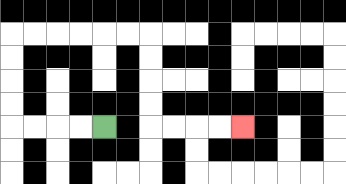{'start': '[4, 5]', 'end': '[10, 5]', 'path_directions': 'L,L,L,L,U,U,U,U,R,R,R,R,R,R,D,D,D,D,R,R,R,R', 'path_coordinates': '[[4, 5], [3, 5], [2, 5], [1, 5], [0, 5], [0, 4], [0, 3], [0, 2], [0, 1], [1, 1], [2, 1], [3, 1], [4, 1], [5, 1], [6, 1], [6, 2], [6, 3], [6, 4], [6, 5], [7, 5], [8, 5], [9, 5], [10, 5]]'}